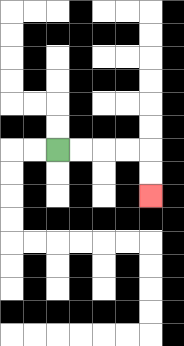{'start': '[2, 6]', 'end': '[6, 8]', 'path_directions': 'R,R,R,R,D,D', 'path_coordinates': '[[2, 6], [3, 6], [4, 6], [5, 6], [6, 6], [6, 7], [6, 8]]'}